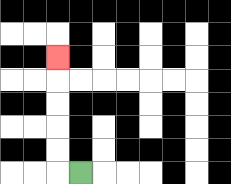{'start': '[3, 7]', 'end': '[2, 2]', 'path_directions': 'L,U,U,U,U,U', 'path_coordinates': '[[3, 7], [2, 7], [2, 6], [2, 5], [2, 4], [2, 3], [2, 2]]'}